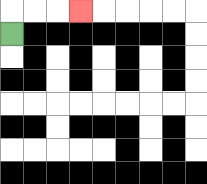{'start': '[0, 1]', 'end': '[3, 0]', 'path_directions': 'U,R,R,R', 'path_coordinates': '[[0, 1], [0, 0], [1, 0], [2, 0], [3, 0]]'}